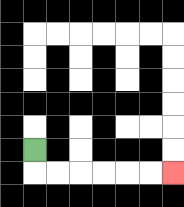{'start': '[1, 6]', 'end': '[7, 7]', 'path_directions': 'D,R,R,R,R,R,R', 'path_coordinates': '[[1, 6], [1, 7], [2, 7], [3, 7], [4, 7], [5, 7], [6, 7], [7, 7]]'}